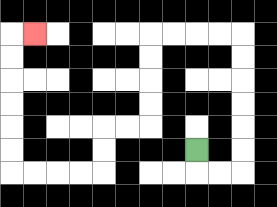{'start': '[8, 6]', 'end': '[1, 1]', 'path_directions': 'D,R,R,U,U,U,U,U,U,L,L,L,L,D,D,D,D,L,L,D,D,L,L,L,L,U,U,U,U,U,U,R', 'path_coordinates': '[[8, 6], [8, 7], [9, 7], [10, 7], [10, 6], [10, 5], [10, 4], [10, 3], [10, 2], [10, 1], [9, 1], [8, 1], [7, 1], [6, 1], [6, 2], [6, 3], [6, 4], [6, 5], [5, 5], [4, 5], [4, 6], [4, 7], [3, 7], [2, 7], [1, 7], [0, 7], [0, 6], [0, 5], [0, 4], [0, 3], [0, 2], [0, 1], [1, 1]]'}